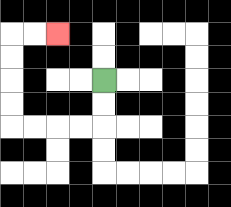{'start': '[4, 3]', 'end': '[2, 1]', 'path_directions': 'D,D,L,L,L,L,U,U,U,U,R,R', 'path_coordinates': '[[4, 3], [4, 4], [4, 5], [3, 5], [2, 5], [1, 5], [0, 5], [0, 4], [0, 3], [0, 2], [0, 1], [1, 1], [2, 1]]'}